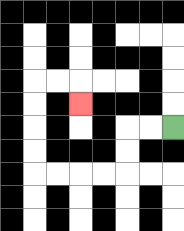{'start': '[7, 5]', 'end': '[3, 4]', 'path_directions': 'L,L,D,D,L,L,L,L,U,U,U,U,R,R,D', 'path_coordinates': '[[7, 5], [6, 5], [5, 5], [5, 6], [5, 7], [4, 7], [3, 7], [2, 7], [1, 7], [1, 6], [1, 5], [1, 4], [1, 3], [2, 3], [3, 3], [3, 4]]'}